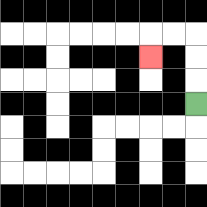{'start': '[8, 4]', 'end': '[6, 2]', 'path_directions': 'U,U,U,L,L,D', 'path_coordinates': '[[8, 4], [8, 3], [8, 2], [8, 1], [7, 1], [6, 1], [6, 2]]'}